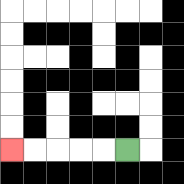{'start': '[5, 6]', 'end': '[0, 6]', 'path_directions': 'L,L,L,L,L', 'path_coordinates': '[[5, 6], [4, 6], [3, 6], [2, 6], [1, 6], [0, 6]]'}